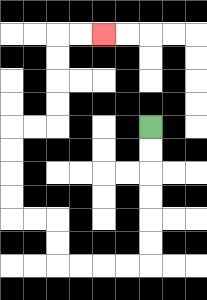{'start': '[6, 5]', 'end': '[4, 1]', 'path_directions': 'D,D,D,D,D,D,L,L,L,L,U,U,L,L,U,U,U,U,R,R,U,U,U,U,R,R', 'path_coordinates': '[[6, 5], [6, 6], [6, 7], [6, 8], [6, 9], [6, 10], [6, 11], [5, 11], [4, 11], [3, 11], [2, 11], [2, 10], [2, 9], [1, 9], [0, 9], [0, 8], [0, 7], [0, 6], [0, 5], [1, 5], [2, 5], [2, 4], [2, 3], [2, 2], [2, 1], [3, 1], [4, 1]]'}